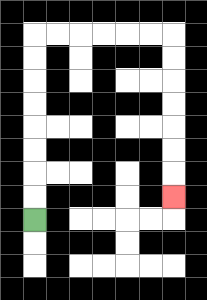{'start': '[1, 9]', 'end': '[7, 8]', 'path_directions': 'U,U,U,U,U,U,U,U,R,R,R,R,R,R,D,D,D,D,D,D,D', 'path_coordinates': '[[1, 9], [1, 8], [1, 7], [1, 6], [1, 5], [1, 4], [1, 3], [1, 2], [1, 1], [2, 1], [3, 1], [4, 1], [5, 1], [6, 1], [7, 1], [7, 2], [7, 3], [7, 4], [7, 5], [7, 6], [7, 7], [7, 8]]'}